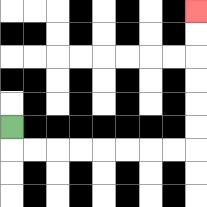{'start': '[0, 5]', 'end': '[8, 0]', 'path_directions': 'D,R,R,R,R,R,R,R,R,U,U,U,U,U,U', 'path_coordinates': '[[0, 5], [0, 6], [1, 6], [2, 6], [3, 6], [4, 6], [5, 6], [6, 6], [7, 6], [8, 6], [8, 5], [8, 4], [8, 3], [8, 2], [8, 1], [8, 0]]'}